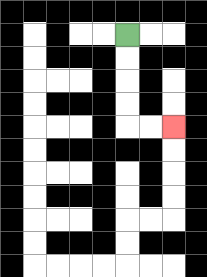{'start': '[5, 1]', 'end': '[7, 5]', 'path_directions': 'D,D,D,D,R,R', 'path_coordinates': '[[5, 1], [5, 2], [5, 3], [5, 4], [5, 5], [6, 5], [7, 5]]'}